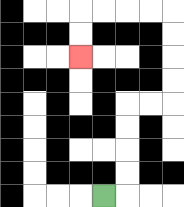{'start': '[4, 8]', 'end': '[3, 2]', 'path_directions': 'R,U,U,U,U,R,R,U,U,U,U,L,L,L,L,D,D', 'path_coordinates': '[[4, 8], [5, 8], [5, 7], [5, 6], [5, 5], [5, 4], [6, 4], [7, 4], [7, 3], [7, 2], [7, 1], [7, 0], [6, 0], [5, 0], [4, 0], [3, 0], [3, 1], [3, 2]]'}